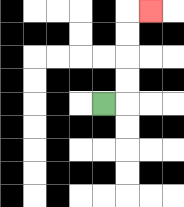{'start': '[4, 4]', 'end': '[6, 0]', 'path_directions': 'R,U,U,U,U,R', 'path_coordinates': '[[4, 4], [5, 4], [5, 3], [5, 2], [5, 1], [5, 0], [6, 0]]'}